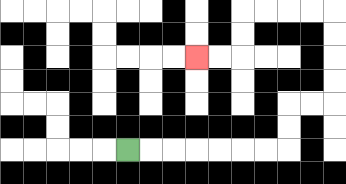{'start': '[5, 6]', 'end': '[8, 2]', 'path_directions': 'R,R,R,R,R,R,R,U,U,R,R,U,U,U,U,L,L,L,L,D,D,L,L', 'path_coordinates': '[[5, 6], [6, 6], [7, 6], [8, 6], [9, 6], [10, 6], [11, 6], [12, 6], [12, 5], [12, 4], [13, 4], [14, 4], [14, 3], [14, 2], [14, 1], [14, 0], [13, 0], [12, 0], [11, 0], [10, 0], [10, 1], [10, 2], [9, 2], [8, 2]]'}